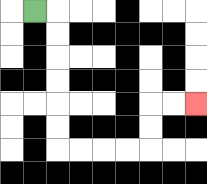{'start': '[1, 0]', 'end': '[8, 4]', 'path_directions': 'R,D,D,D,D,D,D,R,R,R,R,U,U,R,R', 'path_coordinates': '[[1, 0], [2, 0], [2, 1], [2, 2], [2, 3], [2, 4], [2, 5], [2, 6], [3, 6], [4, 6], [5, 6], [6, 6], [6, 5], [6, 4], [7, 4], [8, 4]]'}